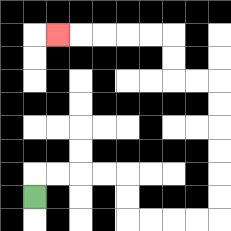{'start': '[1, 8]', 'end': '[2, 1]', 'path_directions': 'U,R,R,R,R,D,D,R,R,R,R,U,U,U,U,U,U,L,L,U,U,L,L,L,L,L', 'path_coordinates': '[[1, 8], [1, 7], [2, 7], [3, 7], [4, 7], [5, 7], [5, 8], [5, 9], [6, 9], [7, 9], [8, 9], [9, 9], [9, 8], [9, 7], [9, 6], [9, 5], [9, 4], [9, 3], [8, 3], [7, 3], [7, 2], [7, 1], [6, 1], [5, 1], [4, 1], [3, 1], [2, 1]]'}